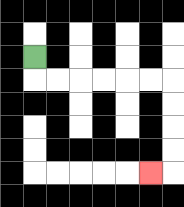{'start': '[1, 2]', 'end': '[6, 7]', 'path_directions': 'D,R,R,R,R,R,R,D,D,D,D,L', 'path_coordinates': '[[1, 2], [1, 3], [2, 3], [3, 3], [4, 3], [5, 3], [6, 3], [7, 3], [7, 4], [7, 5], [7, 6], [7, 7], [6, 7]]'}